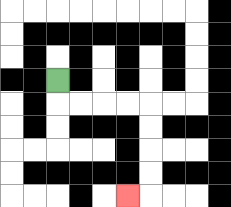{'start': '[2, 3]', 'end': '[5, 8]', 'path_directions': 'D,R,R,R,R,D,D,D,D,L', 'path_coordinates': '[[2, 3], [2, 4], [3, 4], [4, 4], [5, 4], [6, 4], [6, 5], [6, 6], [6, 7], [6, 8], [5, 8]]'}